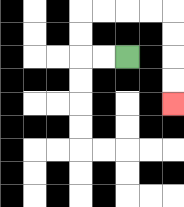{'start': '[5, 2]', 'end': '[7, 4]', 'path_directions': 'L,L,U,U,R,R,R,R,D,D,D,D', 'path_coordinates': '[[5, 2], [4, 2], [3, 2], [3, 1], [3, 0], [4, 0], [5, 0], [6, 0], [7, 0], [7, 1], [7, 2], [7, 3], [7, 4]]'}